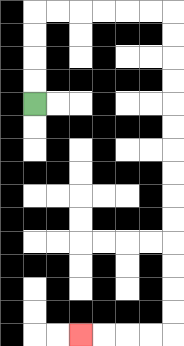{'start': '[1, 4]', 'end': '[3, 14]', 'path_directions': 'U,U,U,U,R,R,R,R,R,R,D,D,D,D,D,D,D,D,D,D,D,D,D,D,L,L,L,L', 'path_coordinates': '[[1, 4], [1, 3], [1, 2], [1, 1], [1, 0], [2, 0], [3, 0], [4, 0], [5, 0], [6, 0], [7, 0], [7, 1], [7, 2], [7, 3], [7, 4], [7, 5], [7, 6], [7, 7], [7, 8], [7, 9], [7, 10], [7, 11], [7, 12], [7, 13], [7, 14], [6, 14], [5, 14], [4, 14], [3, 14]]'}